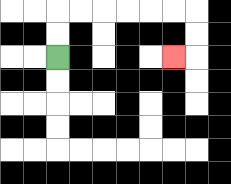{'start': '[2, 2]', 'end': '[7, 2]', 'path_directions': 'U,U,R,R,R,R,R,R,D,D,L', 'path_coordinates': '[[2, 2], [2, 1], [2, 0], [3, 0], [4, 0], [5, 0], [6, 0], [7, 0], [8, 0], [8, 1], [8, 2], [7, 2]]'}